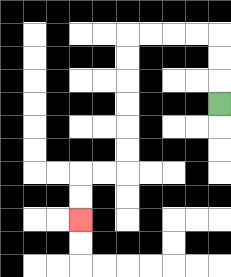{'start': '[9, 4]', 'end': '[3, 9]', 'path_directions': 'U,U,U,L,L,L,L,D,D,D,D,D,D,L,L,D,D', 'path_coordinates': '[[9, 4], [9, 3], [9, 2], [9, 1], [8, 1], [7, 1], [6, 1], [5, 1], [5, 2], [5, 3], [5, 4], [5, 5], [5, 6], [5, 7], [4, 7], [3, 7], [3, 8], [3, 9]]'}